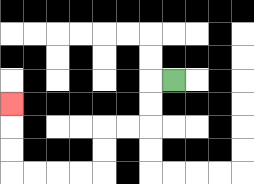{'start': '[7, 3]', 'end': '[0, 4]', 'path_directions': 'L,D,D,L,L,D,D,L,L,L,L,U,U,U', 'path_coordinates': '[[7, 3], [6, 3], [6, 4], [6, 5], [5, 5], [4, 5], [4, 6], [4, 7], [3, 7], [2, 7], [1, 7], [0, 7], [0, 6], [0, 5], [0, 4]]'}